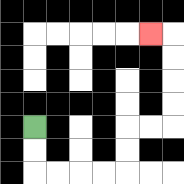{'start': '[1, 5]', 'end': '[6, 1]', 'path_directions': 'D,D,R,R,R,R,U,U,R,R,U,U,U,U,L', 'path_coordinates': '[[1, 5], [1, 6], [1, 7], [2, 7], [3, 7], [4, 7], [5, 7], [5, 6], [5, 5], [6, 5], [7, 5], [7, 4], [7, 3], [7, 2], [7, 1], [6, 1]]'}